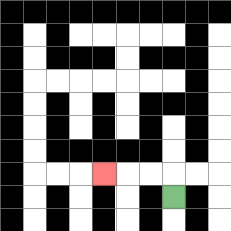{'start': '[7, 8]', 'end': '[4, 7]', 'path_directions': 'U,L,L,L', 'path_coordinates': '[[7, 8], [7, 7], [6, 7], [5, 7], [4, 7]]'}